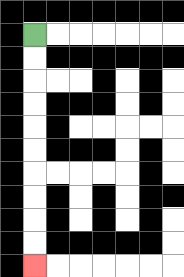{'start': '[1, 1]', 'end': '[1, 11]', 'path_directions': 'D,D,D,D,D,D,D,D,D,D', 'path_coordinates': '[[1, 1], [1, 2], [1, 3], [1, 4], [1, 5], [1, 6], [1, 7], [1, 8], [1, 9], [1, 10], [1, 11]]'}